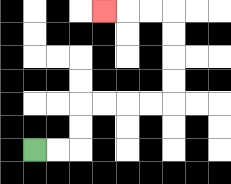{'start': '[1, 6]', 'end': '[4, 0]', 'path_directions': 'R,R,U,U,R,R,R,R,U,U,U,U,L,L,L', 'path_coordinates': '[[1, 6], [2, 6], [3, 6], [3, 5], [3, 4], [4, 4], [5, 4], [6, 4], [7, 4], [7, 3], [7, 2], [7, 1], [7, 0], [6, 0], [5, 0], [4, 0]]'}